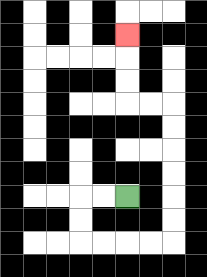{'start': '[5, 8]', 'end': '[5, 1]', 'path_directions': 'L,L,D,D,R,R,R,R,U,U,U,U,U,U,L,L,U,U,U', 'path_coordinates': '[[5, 8], [4, 8], [3, 8], [3, 9], [3, 10], [4, 10], [5, 10], [6, 10], [7, 10], [7, 9], [7, 8], [7, 7], [7, 6], [7, 5], [7, 4], [6, 4], [5, 4], [5, 3], [5, 2], [5, 1]]'}